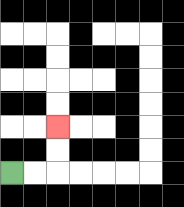{'start': '[0, 7]', 'end': '[2, 5]', 'path_directions': 'R,R,U,U', 'path_coordinates': '[[0, 7], [1, 7], [2, 7], [2, 6], [2, 5]]'}